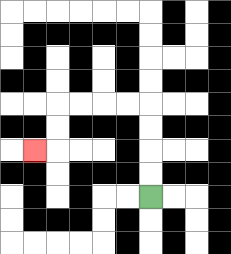{'start': '[6, 8]', 'end': '[1, 6]', 'path_directions': 'U,U,U,U,L,L,L,L,D,D,L', 'path_coordinates': '[[6, 8], [6, 7], [6, 6], [6, 5], [6, 4], [5, 4], [4, 4], [3, 4], [2, 4], [2, 5], [2, 6], [1, 6]]'}